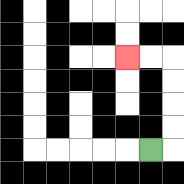{'start': '[6, 6]', 'end': '[5, 2]', 'path_directions': 'R,U,U,U,U,L,L', 'path_coordinates': '[[6, 6], [7, 6], [7, 5], [7, 4], [7, 3], [7, 2], [6, 2], [5, 2]]'}